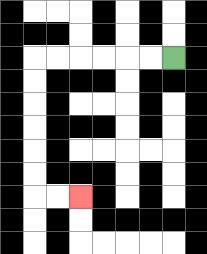{'start': '[7, 2]', 'end': '[3, 8]', 'path_directions': 'L,L,L,L,L,L,D,D,D,D,D,D,R,R', 'path_coordinates': '[[7, 2], [6, 2], [5, 2], [4, 2], [3, 2], [2, 2], [1, 2], [1, 3], [1, 4], [1, 5], [1, 6], [1, 7], [1, 8], [2, 8], [3, 8]]'}